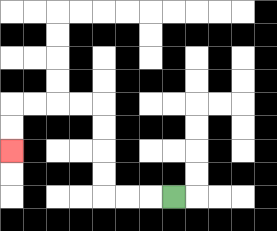{'start': '[7, 8]', 'end': '[0, 6]', 'path_directions': 'L,L,L,U,U,U,U,L,L,L,L,D,D', 'path_coordinates': '[[7, 8], [6, 8], [5, 8], [4, 8], [4, 7], [4, 6], [4, 5], [4, 4], [3, 4], [2, 4], [1, 4], [0, 4], [0, 5], [0, 6]]'}